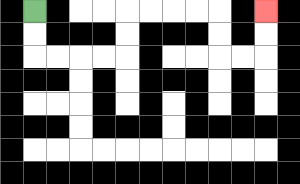{'start': '[1, 0]', 'end': '[11, 0]', 'path_directions': 'D,D,R,R,R,R,U,U,R,R,R,R,D,D,R,R,U,U', 'path_coordinates': '[[1, 0], [1, 1], [1, 2], [2, 2], [3, 2], [4, 2], [5, 2], [5, 1], [5, 0], [6, 0], [7, 0], [8, 0], [9, 0], [9, 1], [9, 2], [10, 2], [11, 2], [11, 1], [11, 0]]'}